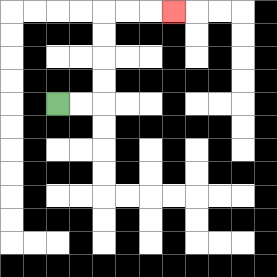{'start': '[2, 4]', 'end': '[7, 0]', 'path_directions': 'R,R,U,U,U,U,R,R,R', 'path_coordinates': '[[2, 4], [3, 4], [4, 4], [4, 3], [4, 2], [4, 1], [4, 0], [5, 0], [6, 0], [7, 0]]'}